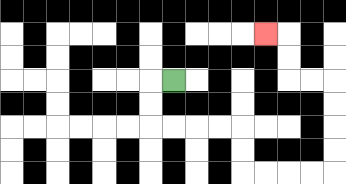{'start': '[7, 3]', 'end': '[11, 1]', 'path_directions': 'L,D,D,R,R,R,R,D,D,R,R,R,R,U,U,U,U,L,L,U,U,L', 'path_coordinates': '[[7, 3], [6, 3], [6, 4], [6, 5], [7, 5], [8, 5], [9, 5], [10, 5], [10, 6], [10, 7], [11, 7], [12, 7], [13, 7], [14, 7], [14, 6], [14, 5], [14, 4], [14, 3], [13, 3], [12, 3], [12, 2], [12, 1], [11, 1]]'}